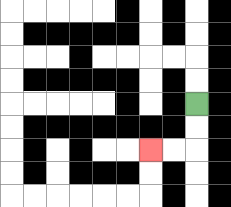{'start': '[8, 4]', 'end': '[6, 6]', 'path_directions': 'D,D,L,L', 'path_coordinates': '[[8, 4], [8, 5], [8, 6], [7, 6], [6, 6]]'}